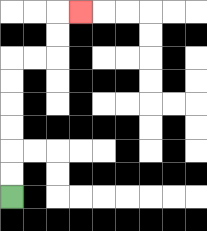{'start': '[0, 8]', 'end': '[3, 0]', 'path_directions': 'U,U,U,U,U,U,R,R,U,U,R', 'path_coordinates': '[[0, 8], [0, 7], [0, 6], [0, 5], [0, 4], [0, 3], [0, 2], [1, 2], [2, 2], [2, 1], [2, 0], [3, 0]]'}